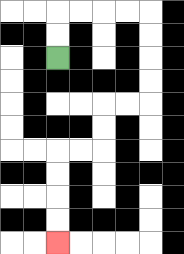{'start': '[2, 2]', 'end': '[2, 10]', 'path_directions': 'U,U,R,R,R,R,D,D,D,D,L,L,D,D,L,L,D,D,D,D', 'path_coordinates': '[[2, 2], [2, 1], [2, 0], [3, 0], [4, 0], [5, 0], [6, 0], [6, 1], [6, 2], [6, 3], [6, 4], [5, 4], [4, 4], [4, 5], [4, 6], [3, 6], [2, 6], [2, 7], [2, 8], [2, 9], [2, 10]]'}